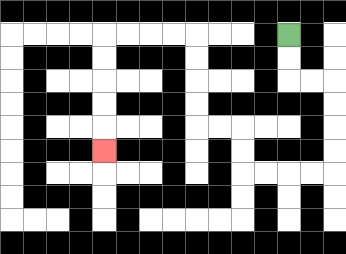{'start': '[12, 1]', 'end': '[4, 6]', 'path_directions': 'D,D,R,R,D,D,D,D,L,L,L,L,U,U,L,L,U,U,U,U,L,L,L,L,D,D,D,D,D', 'path_coordinates': '[[12, 1], [12, 2], [12, 3], [13, 3], [14, 3], [14, 4], [14, 5], [14, 6], [14, 7], [13, 7], [12, 7], [11, 7], [10, 7], [10, 6], [10, 5], [9, 5], [8, 5], [8, 4], [8, 3], [8, 2], [8, 1], [7, 1], [6, 1], [5, 1], [4, 1], [4, 2], [4, 3], [4, 4], [4, 5], [4, 6]]'}